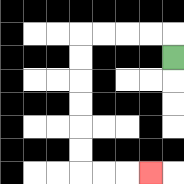{'start': '[7, 2]', 'end': '[6, 7]', 'path_directions': 'U,L,L,L,L,D,D,D,D,D,D,R,R,R', 'path_coordinates': '[[7, 2], [7, 1], [6, 1], [5, 1], [4, 1], [3, 1], [3, 2], [3, 3], [3, 4], [3, 5], [3, 6], [3, 7], [4, 7], [5, 7], [6, 7]]'}